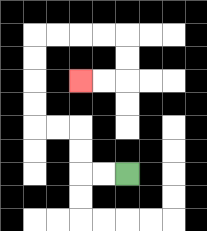{'start': '[5, 7]', 'end': '[3, 3]', 'path_directions': 'L,L,U,U,L,L,U,U,U,U,R,R,R,R,D,D,L,L', 'path_coordinates': '[[5, 7], [4, 7], [3, 7], [3, 6], [3, 5], [2, 5], [1, 5], [1, 4], [1, 3], [1, 2], [1, 1], [2, 1], [3, 1], [4, 1], [5, 1], [5, 2], [5, 3], [4, 3], [3, 3]]'}